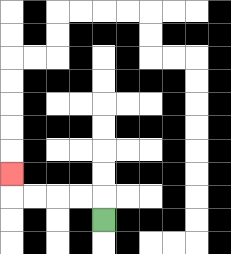{'start': '[4, 9]', 'end': '[0, 7]', 'path_directions': 'U,L,L,L,L,U', 'path_coordinates': '[[4, 9], [4, 8], [3, 8], [2, 8], [1, 8], [0, 8], [0, 7]]'}